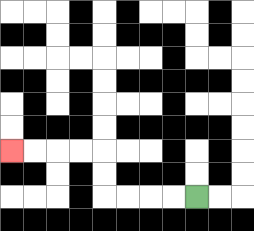{'start': '[8, 8]', 'end': '[0, 6]', 'path_directions': 'L,L,L,L,U,U,L,L,L,L', 'path_coordinates': '[[8, 8], [7, 8], [6, 8], [5, 8], [4, 8], [4, 7], [4, 6], [3, 6], [2, 6], [1, 6], [0, 6]]'}